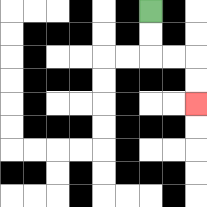{'start': '[6, 0]', 'end': '[8, 4]', 'path_directions': 'D,D,R,R,D,D', 'path_coordinates': '[[6, 0], [6, 1], [6, 2], [7, 2], [8, 2], [8, 3], [8, 4]]'}